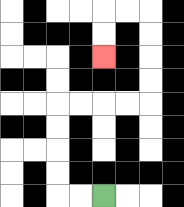{'start': '[4, 8]', 'end': '[4, 2]', 'path_directions': 'L,L,U,U,U,U,R,R,R,R,U,U,U,U,L,L,D,D', 'path_coordinates': '[[4, 8], [3, 8], [2, 8], [2, 7], [2, 6], [2, 5], [2, 4], [3, 4], [4, 4], [5, 4], [6, 4], [6, 3], [6, 2], [6, 1], [6, 0], [5, 0], [4, 0], [4, 1], [4, 2]]'}